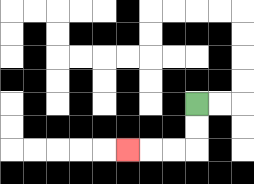{'start': '[8, 4]', 'end': '[5, 6]', 'path_directions': 'D,D,L,L,L', 'path_coordinates': '[[8, 4], [8, 5], [8, 6], [7, 6], [6, 6], [5, 6]]'}